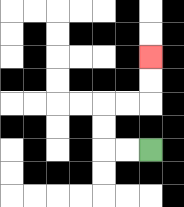{'start': '[6, 6]', 'end': '[6, 2]', 'path_directions': 'L,L,U,U,R,R,U,U', 'path_coordinates': '[[6, 6], [5, 6], [4, 6], [4, 5], [4, 4], [5, 4], [6, 4], [6, 3], [6, 2]]'}